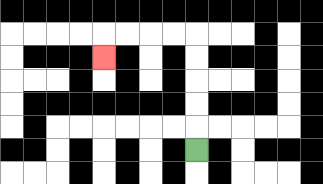{'start': '[8, 6]', 'end': '[4, 2]', 'path_directions': 'U,U,U,U,U,L,L,L,L,D', 'path_coordinates': '[[8, 6], [8, 5], [8, 4], [8, 3], [8, 2], [8, 1], [7, 1], [6, 1], [5, 1], [4, 1], [4, 2]]'}